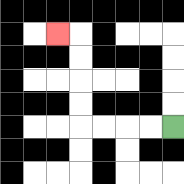{'start': '[7, 5]', 'end': '[2, 1]', 'path_directions': 'L,L,L,L,U,U,U,U,L', 'path_coordinates': '[[7, 5], [6, 5], [5, 5], [4, 5], [3, 5], [3, 4], [3, 3], [3, 2], [3, 1], [2, 1]]'}